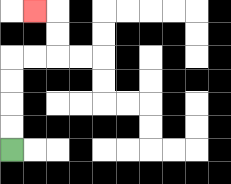{'start': '[0, 6]', 'end': '[1, 0]', 'path_directions': 'U,U,U,U,R,R,U,U,L', 'path_coordinates': '[[0, 6], [0, 5], [0, 4], [0, 3], [0, 2], [1, 2], [2, 2], [2, 1], [2, 0], [1, 0]]'}